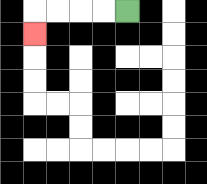{'start': '[5, 0]', 'end': '[1, 1]', 'path_directions': 'L,L,L,L,D', 'path_coordinates': '[[5, 0], [4, 0], [3, 0], [2, 0], [1, 0], [1, 1]]'}